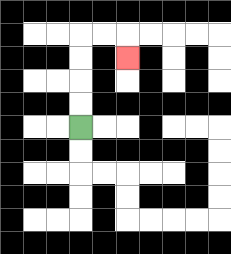{'start': '[3, 5]', 'end': '[5, 2]', 'path_directions': 'U,U,U,U,R,R,D', 'path_coordinates': '[[3, 5], [3, 4], [3, 3], [3, 2], [3, 1], [4, 1], [5, 1], [5, 2]]'}